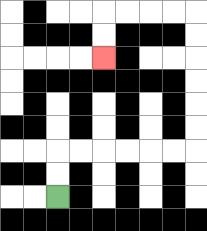{'start': '[2, 8]', 'end': '[4, 2]', 'path_directions': 'U,U,R,R,R,R,R,R,U,U,U,U,U,U,L,L,L,L,D,D', 'path_coordinates': '[[2, 8], [2, 7], [2, 6], [3, 6], [4, 6], [5, 6], [6, 6], [7, 6], [8, 6], [8, 5], [8, 4], [8, 3], [8, 2], [8, 1], [8, 0], [7, 0], [6, 0], [5, 0], [4, 0], [4, 1], [4, 2]]'}